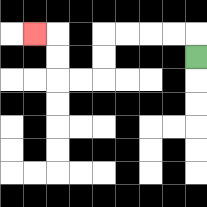{'start': '[8, 2]', 'end': '[1, 1]', 'path_directions': 'U,L,L,L,L,D,D,L,L,U,U,L', 'path_coordinates': '[[8, 2], [8, 1], [7, 1], [6, 1], [5, 1], [4, 1], [4, 2], [4, 3], [3, 3], [2, 3], [2, 2], [2, 1], [1, 1]]'}